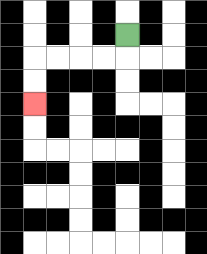{'start': '[5, 1]', 'end': '[1, 4]', 'path_directions': 'D,L,L,L,L,D,D', 'path_coordinates': '[[5, 1], [5, 2], [4, 2], [3, 2], [2, 2], [1, 2], [1, 3], [1, 4]]'}